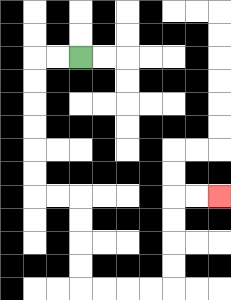{'start': '[3, 2]', 'end': '[9, 8]', 'path_directions': 'L,L,D,D,D,D,D,D,R,R,D,D,D,D,R,R,R,R,U,U,U,U,R,R', 'path_coordinates': '[[3, 2], [2, 2], [1, 2], [1, 3], [1, 4], [1, 5], [1, 6], [1, 7], [1, 8], [2, 8], [3, 8], [3, 9], [3, 10], [3, 11], [3, 12], [4, 12], [5, 12], [6, 12], [7, 12], [7, 11], [7, 10], [7, 9], [7, 8], [8, 8], [9, 8]]'}